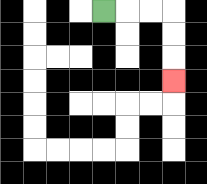{'start': '[4, 0]', 'end': '[7, 3]', 'path_directions': 'R,R,R,D,D,D', 'path_coordinates': '[[4, 0], [5, 0], [6, 0], [7, 0], [7, 1], [7, 2], [7, 3]]'}